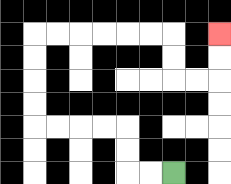{'start': '[7, 7]', 'end': '[9, 1]', 'path_directions': 'L,L,U,U,L,L,L,L,U,U,U,U,R,R,R,R,R,R,D,D,R,R,U,U', 'path_coordinates': '[[7, 7], [6, 7], [5, 7], [5, 6], [5, 5], [4, 5], [3, 5], [2, 5], [1, 5], [1, 4], [1, 3], [1, 2], [1, 1], [2, 1], [3, 1], [4, 1], [5, 1], [6, 1], [7, 1], [7, 2], [7, 3], [8, 3], [9, 3], [9, 2], [9, 1]]'}